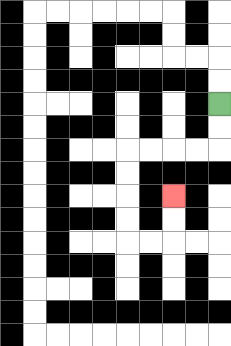{'start': '[9, 4]', 'end': '[7, 8]', 'path_directions': 'D,D,L,L,L,L,D,D,D,D,R,R,U,U', 'path_coordinates': '[[9, 4], [9, 5], [9, 6], [8, 6], [7, 6], [6, 6], [5, 6], [5, 7], [5, 8], [5, 9], [5, 10], [6, 10], [7, 10], [7, 9], [7, 8]]'}